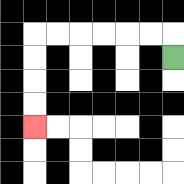{'start': '[7, 2]', 'end': '[1, 5]', 'path_directions': 'U,L,L,L,L,L,L,D,D,D,D', 'path_coordinates': '[[7, 2], [7, 1], [6, 1], [5, 1], [4, 1], [3, 1], [2, 1], [1, 1], [1, 2], [1, 3], [1, 4], [1, 5]]'}